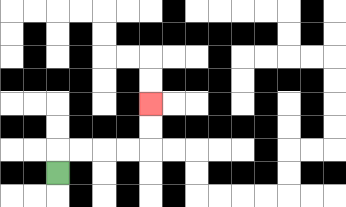{'start': '[2, 7]', 'end': '[6, 4]', 'path_directions': 'U,R,R,R,R,U,U', 'path_coordinates': '[[2, 7], [2, 6], [3, 6], [4, 6], [5, 6], [6, 6], [6, 5], [6, 4]]'}